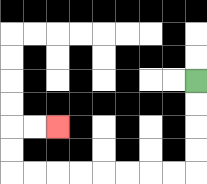{'start': '[8, 3]', 'end': '[2, 5]', 'path_directions': 'D,D,D,D,L,L,L,L,L,L,L,L,U,U,R,R', 'path_coordinates': '[[8, 3], [8, 4], [8, 5], [8, 6], [8, 7], [7, 7], [6, 7], [5, 7], [4, 7], [3, 7], [2, 7], [1, 7], [0, 7], [0, 6], [0, 5], [1, 5], [2, 5]]'}